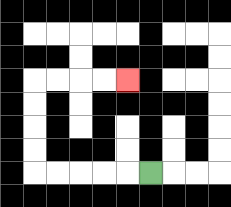{'start': '[6, 7]', 'end': '[5, 3]', 'path_directions': 'L,L,L,L,L,U,U,U,U,R,R,R,R', 'path_coordinates': '[[6, 7], [5, 7], [4, 7], [3, 7], [2, 7], [1, 7], [1, 6], [1, 5], [1, 4], [1, 3], [2, 3], [3, 3], [4, 3], [5, 3]]'}